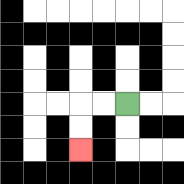{'start': '[5, 4]', 'end': '[3, 6]', 'path_directions': 'L,L,D,D', 'path_coordinates': '[[5, 4], [4, 4], [3, 4], [3, 5], [3, 6]]'}